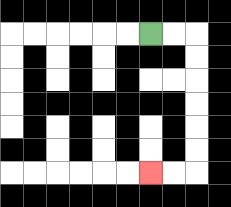{'start': '[6, 1]', 'end': '[6, 7]', 'path_directions': 'R,R,D,D,D,D,D,D,L,L', 'path_coordinates': '[[6, 1], [7, 1], [8, 1], [8, 2], [8, 3], [8, 4], [8, 5], [8, 6], [8, 7], [7, 7], [6, 7]]'}